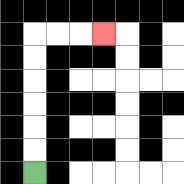{'start': '[1, 7]', 'end': '[4, 1]', 'path_directions': 'U,U,U,U,U,U,R,R,R', 'path_coordinates': '[[1, 7], [1, 6], [1, 5], [1, 4], [1, 3], [1, 2], [1, 1], [2, 1], [3, 1], [4, 1]]'}